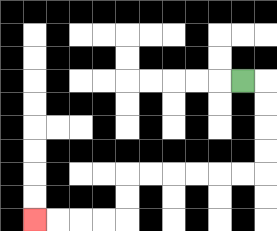{'start': '[10, 3]', 'end': '[1, 9]', 'path_directions': 'R,D,D,D,D,L,L,L,L,L,L,D,D,L,L,L,L', 'path_coordinates': '[[10, 3], [11, 3], [11, 4], [11, 5], [11, 6], [11, 7], [10, 7], [9, 7], [8, 7], [7, 7], [6, 7], [5, 7], [5, 8], [5, 9], [4, 9], [3, 9], [2, 9], [1, 9]]'}